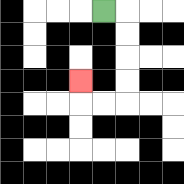{'start': '[4, 0]', 'end': '[3, 3]', 'path_directions': 'R,D,D,D,D,L,L,U', 'path_coordinates': '[[4, 0], [5, 0], [5, 1], [5, 2], [5, 3], [5, 4], [4, 4], [3, 4], [3, 3]]'}